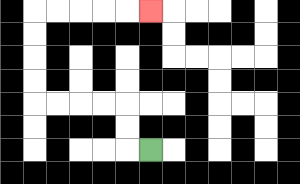{'start': '[6, 6]', 'end': '[6, 0]', 'path_directions': 'L,U,U,L,L,L,L,U,U,U,U,R,R,R,R,R', 'path_coordinates': '[[6, 6], [5, 6], [5, 5], [5, 4], [4, 4], [3, 4], [2, 4], [1, 4], [1, 3], [1, 2], [1, 1], [1, 0], [2, 0], [3, 0], [4, 0], [5, 0], [6, 0]]'}